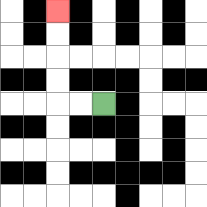{'start': '[4, 4]', 'end': '[2, 0]', 'path_directions': 'L,L,U,U,U,U', 'path_coordinates': '[[4, 4], [3, 4], [2, 4], [2, 3], [2, 2], [2, 1], [2, 0]]'}